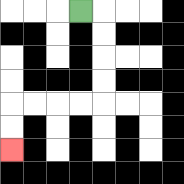{'start': '[3, 0]', 'end': '[0, 6]', 'path_directions': 'R,D,D,D,D,L,L,L,L,D,D', 'path_coordinates': '[[3, 0], [4, 0], [4, 1], [4, 2], [4, 3], [4, 4], [3, 4], [2, 4], [1, 4], [0, 4], [0, 5], [0, 6]]'}